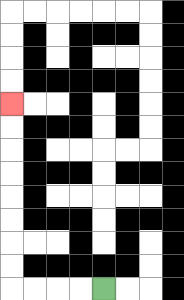{'start': '[4, 12]', 'end': '[0, 4]', 'path_directions': 'L,L,L,L,U,U,U,U,U,U,U,U', 'path_coordinates': '[[4, 12], [3, 12], [2, 12], [1, 12], [0, 12], [0, 11], [0, 10], [0, 9], [0, 8], [0, 7], [0, 6], [0, 5], [0, 4]]'}